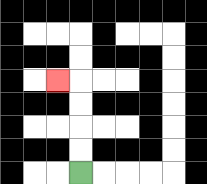{'start': '[3, 7]', 'end': '[2, 3]', 'path_directions': 'U,U,U,U,L', 'path_coordinates': '[[3, 7], [3, 6], [3, 5], [3, 4], [3, 3], [2, 3]]'}